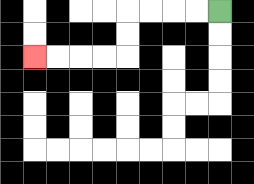{'start': '[9, 0]', 'end': '[1, 2]', 'path_directions': 'L,L,L,L,D,D,L,L,L,L', 'path_coordinates': '[[9, 0], [8, 0], [7, 0], [6, 0], [5, 0], [5, 1], [5, 2], [4, 2], [3, 2], [2, 2], [1, 2]]'}